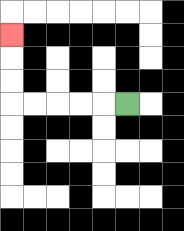{'start': '[5, 4]', 'end': '[0, 1]', 'path_directions': 'L,L,L,L,L,U,U,U', 'path_coordinates': '[[5, 4], [4, 4], [3, 4], [2, 4], [1, 4], [0, 4], [0, 3], [0, 2], [0, 1]]'}